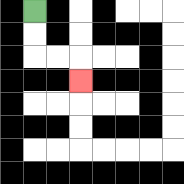{'start': '[1, 0]', 'end': '[3, 3]', 'path_directions': 'D,D,R,R,D', 'path_coordinates': '[[1, 0], [1, 1], [1, 2], [2, 2], [3, 2], [3, 3]]'}